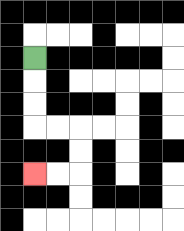{'start': '[1, 2]', 'end': '[1, 7]', 'path_directions': 'D,D,D,R,R,D,D,L,L', 'path_coordinates': '[[1, 2], [1, 3], [1, 4], [1, 5], [2, 5], [3, 5], [3, 6], [3, 7], [2, 7], [1, 7]]'}